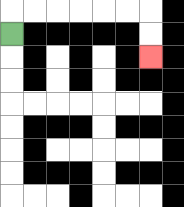{'start': '[0, 1]', 'end': '[6, 2]', 'path_directions': 'U,R,R,R,R,R,R,D,D', 'path_coordinates': '[[0, 1], [0, 0], [1, 0], [2, 0], [3, 0], [4, 0], [5, 0], [6, 0], [6, 1], [6, 2]]'}